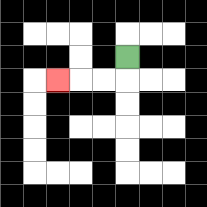{'start': '[5, 2]', 'end': '[2, 3]', 'path_directions': 'D,L,L,L', 'path_coordinates': '[[5, 2], [5, 3], [4, 3], [3, 3], [2, 3]]'}